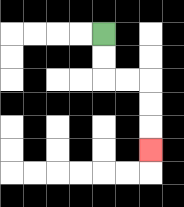{'start': '[4, 1]', 'end': '[6, 6]', 'path_directions': 'D,D,R,R,D,D,D', 'path_coordinates': '[[4, 1], [4, 2], [4, 3], [5, 3], [6, 3], [6, 4], [6, 5], [6, 6]]'}